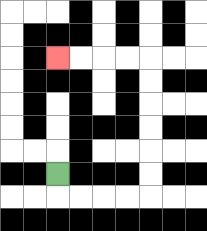{'start': '[2, 7]', 'end': '[2, 2]', 'path_directions': 'D,R,R,R,R,U,U,U,U,U,U,L,L,L,L', 'path_coordinates': '[[2, 7], [2, 8], [3, 8], [4, 8], [5, 8], [6, 8], [6, 7], [6, 6], [6, 5], [6, 4], [6, 3], [6, 2], [5, 2], [4, 2], [3, 2], [2, 2]]'}